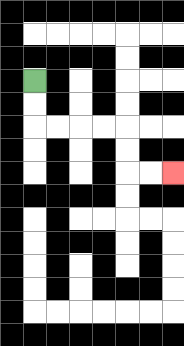{'start': '[1, 3]', 'end': '[7, 7]', 'path_directions': 'D,D,R,R,R,R,D,D,R,R', 'path_coordinates': '[[1, 3], [1, 4], [1, 5], [2, 5], [3, 5], [4, 5], [5, 5], [5, 6], [5, 7], [6, 7], [7, 7]]'}